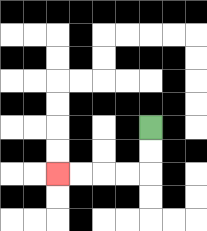{'start': '[6, 5]', 'end': '[2, 7]', 'path_directions': 'D,D,L,L,L,L', 'path_coordinates': '[[6, 5], [6, 6], [6, 7], [5, 7], [4, 7], [3, 7], [2, 7]]'}